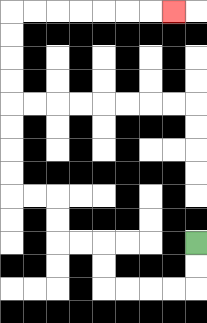{'start': '[8, 10]', 'end': '[7, 0]', 'path_directions': 'D,D,L,L,L,L,U,U,L,L,U,U,L,L,U,U,U,U,U,U,U,U,R,R,R,R,R,R,R', 'path_coordinates': '[[8, 10], [8, 11], [8, 12], [7, 12], [6, 12], [5, 12], [4, 12], [4, 11], [4, 10], [3, 10], [2, 10], [2, 9], [2, 8], [1, 8], [0, 8], [0, 7], [0, 6], [0, 5], [0, 4], [0, 3], [0, 2], [0, 1], [0, 0], [1, 0], [2, 0], [3, 0], [4, 0], [5, 0], [6, 0], [7, 0]]'}